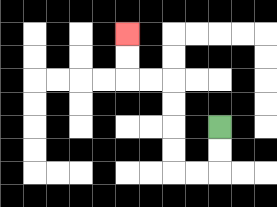{'start': '[9, 5]', 'end': '[5, 1]', 'path_directions': 'D,D,L,L,U,U,U,U,L,L,U,U', 'path_coordinates': '[[9, 5], [9, 6], [9, 7], [8, 7], [7, 7], [7, 6], [7, 5], [7, 4], [7, 3], [6, 3], [5, 3], [5, 2], [5, 1]]'}